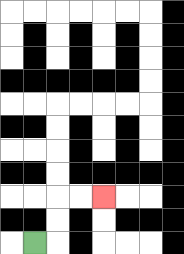{'start': '[1, 10]', 'end': '[4, 8]', 'path_directions': 'R,U,U,R,R', 'path_coordinates': '[[1, 10], [2, 10], [2, 9], [2, 8], [3, 8], [4, 8]]'}